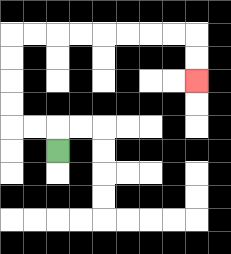{'start': '[2, 6]', 'end': '[8, 3]', 'path_directions': 'U,L,L,U,U,U,U,R,R,R,R,R,R,R,R,D,D', 'path_coordinates': '[[2, 6], [2, 5], [1, 5], [0, 5], [0, 4], [0, 3], [0, 2], [0, 1], [1, 1], [2, 1], [3, 1], [4, 1], [5, 1], [6, 1], [7, 1], [8, 1], [8, 2], [8, 3]]'}